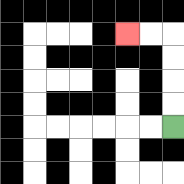{'start': '[7, 5]', 'end': '[5, 1]', 'path_directions': 'U,U,U,U,L,L', 'path_coordinates': '[[7, 5], [7, 4], [7, 3], [7, 2], [7, 1], [6, 1], [5, 1]]'}